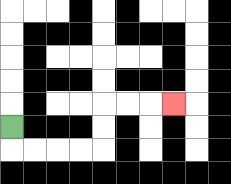{'start': '[0, 5]', 'end': '[7, 4]', 'path_directions': 'D,R,R,R,R,U,U,R,R,R', 'path_coordinates': '[[0, 5], [0, 6], [1, 6], [2, 6], [3, 6], [4, 6], [4, 5], [4, 4], [5, 4], [6, 4], [7, 4]]'}